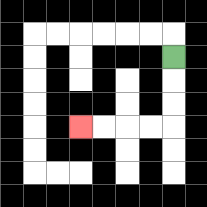{'start': '[7, 2]', 'end': '[3, 5]', 'path_directions': 'D,D,D,L,L,L,L', 'path_coordinates': '[[7, 2], [7, 3], [7, 4], [7, 5], [6, 5], [5, 5], [4, 5], [3, 5]]'}